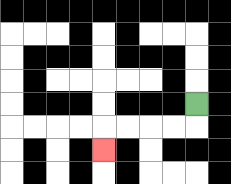{'start': '[8, 4]', 'end': '[4, 6]', 'path_directions': 'D,L,L,L,L,D', 'path_coordinates': '[[8, 4], [8, 5], [7, 5], [6, 5], [5, 5], [4, 5], [4, 6]]'}